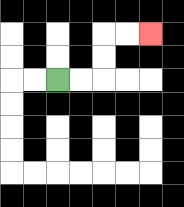{'start': '[2, 3]', 'end': '[6, 1]', 'path_directions': 'R,R,U,U,R,R', 'path_coordinates': '[[2, 3], [3, 3], [4, 3], [4, 2], [4, 1], [5, 1], [6, 1]]'}